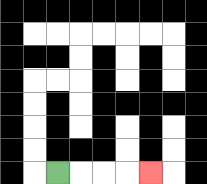{'start': '[2, 7]', 'end': '[6, 7]', 'path_directions': 'R,R,R,R', 'path_coordinates': '[[2, 7], [3, 7], [4, 7], [5, 7], [6, 7]]'}